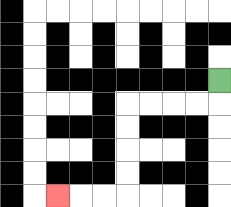{'start': '[9, 3]', 'end': '[2, 8]', 'path_directions': 'D,L,L,L,L,D,D,D,D,L,L,L', 'path_coordinates': '[[9, 3], [9, 4], [8, 4], [7, 4], [6, 4], [5, 4], [5, 5], [5, 6], [5, 7], [5, 8], [4, 8], [3, 8], [2, 8]]'}